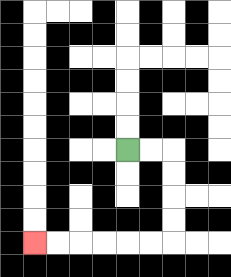{'start': '[5, 6]', 'end': '[1, 10]', 'path_directions': 'R,R,D,D,D,D,L,L,L,L,L,L', 'path_coordinates': '[[5, 6], [6, 6], [7, 6], [7, 7], [7, 8], [7, 9], [7, 10], [6, 10], [5, 10], [4, 10], [3, 10], [2, 10], [1, 10]]'}